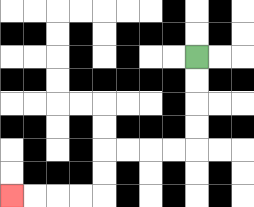{'start': '[8, 2]', 'end': '[0, 8]', 'path_directions': 'D,D,D,D,L,L,L,L,D,D,L,L,L,L', 'path_coordinates': '[[8, 2], [8, 3], [8, 4], [8, 5], [8, 6], [7, 6], [6, 6], [5, 6], [4, 6], [4, 7], [4, 8], [3, 8], [2, 8], [1, 8], [0, 8]]'}